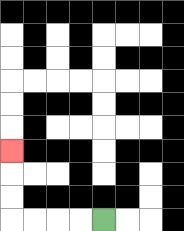{'start': '[4, 9]', 'end': '[0, 6]', 'path_directions': 'L,L,L,L,U,U,U', 'path_coordinates': '[[4, 9], [3, 9], [2, 9], [1, 9], [0, 9], [0, 8], [0, 7], [0, 6]]'}